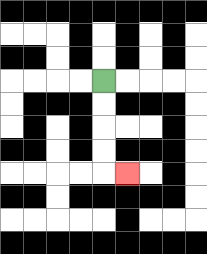{'start': '[4, 3]', 'end': '[5, 7]', 'path_directions': 'D,D,D,D,R', 'path_coordinates': '[[4, 3], [4, 4], [4, 5], [4, 6], [4, 7], [5, 7]]'}